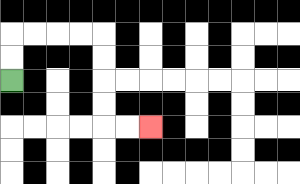{'start': '[0, 3]', 'end': '[6, 5]', 'path_directions': 'U,U,R,R,R,R,D,D,D,D,R,R', 'path_coordinates': '[[0, 3], [0, 2], [0, 1], [1, 1], [2, 1], [3, 1], [4, 1], [4, 2], [4, 3], [4, 4], [4, 5], [5, 5], [6, 5]]'}